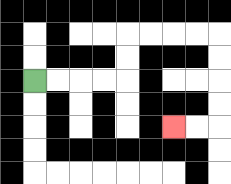{'start': '[1, 3]', 'end': '[7, 5]', 'path_directions': 'R,R,R,R,U,U,R,R,R,R,D,D,D,D,L,L', 'path_coordinates': '[[1, 3], [2, 3], [3, 3], [4, 3], [5, 3], [5, 2], [5, 1], [6, 1], [7, 1], [8, 1], [9, 1], [9, 2], [9, 3], [9, 4], [9, 5], [8, 5], [7, 5]]'}